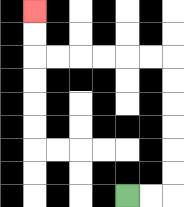{'start': '[5, 8]', 'end': '[1, 0]', 'path_directions': 'R,R,U,U,U,U,U,U,L,L,L,L,L,L,U,U', 'path_coordinates': '[[5, 8], [6, 8], [7, 8], [7, 7], [7, 6], [7, 5], [7, 4], [7, 3], [7, 2], [6, 2], [5, 2], [4, 2], [3, 2], [2, 2], [1, 2], [1, 1], [1, 0]]'}